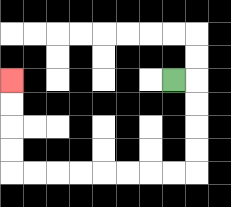{'start': '[7, 3]', 'end': '[0, 3]', 'path_directions': 'R,D,D,D,D,L,L,L,L,L,L,L,L,U,U,U,U', 'path_coordinates': '[[7, 3], [8, 3], [8, 4], [8, 5], [8, 6], [8, 7], [7, 7], [6, 7], [5, 7], [4, 7], [3, 7], [2, 7], [1, 7], [0, 7], [0, 6], [0, 5], [0, 4], [0, 3]]'}